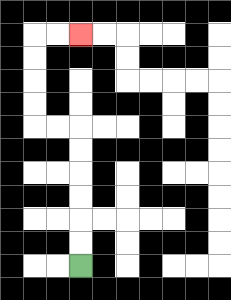{'start': '[3, 11]', 'end': '[3, 1]', 'path_directions': 'U,U,U,U,U,U,L,L,U,U,U,U,R,R', 'path_coordinates': '[[3, 11], [3, 10], [3, 9], [3, 8], [3, 7], [3, 6], [3, 5], [2, 5], [1, 5], [1, 4], [1, 3], [1, 2], [1, 1], [2, 1], [3, 1]]'}